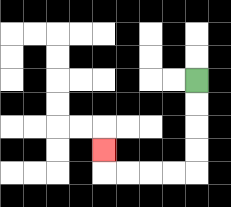{'start': '[8, 3]', 'end': '[4, 6]', 'path_directions': 'D,D,D,D,L,L,L,L,U', 'path_coordinates': '[[8, 3], [8, 4], [8, 5], [8, 6], [8, 7], [7, 7], [6, 7], [5, 7], [4, 7], [4, 6]]'}